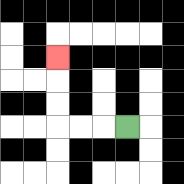{'start': '[5, 5]', 'end': '[2, 2]', 'path_directions': 'L,L,L,U,U,U', 'path_coordinates': '[[5, 5], [4, 5], [3, 5], [2, 5], [2, 4], [2, 3], [2, 2]]'}